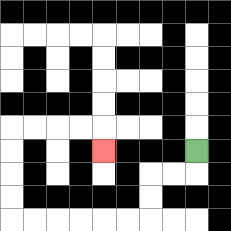{'start': '[8, 6]', 'end': '[4, 6]', 'path_directions': 'D,L,L,D,D,L,L,L,L,L,L,U,U,U,U,R,R,R,R,D', 'path_coordinates': '[[8, 6], [8, 7], [7, 7], [6, 7], [6, 8], [6, 9], [5, 9], [4, 9], [3, 9], [2, 9], [1, 9], [0, 9], [0, 8], [0, 7], [0, 6], [0, 5], [1, 5], [2, 5], [3, 5], [4, 5], [4, 6]]'}